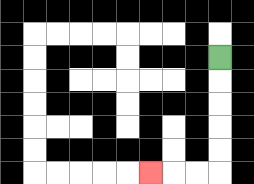{'start': '[9, 2]', 'end': '[6, 7]', 'path_directions': 'D,D,D,D,D,L,L,L', 'path_coordinates': '[[9, 2], [9, 3], [9, 4], [9, 5], [9, 6], [9, 7], [8, 7], [7, 7], [6, 7]]'}